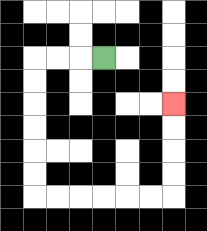{'start': '[4, 2]', 'end': '[7, 4]', 'path_directions': 'L,L,L,D,D,D,D,D,D,R,R,R,R,R,R,U,U,U,U', 'path_coordinates': '[[4, 2], [3, 2], [2, 2], [1, 2], [1, 3], [1, 4], [1, 5], [1, 6], [1, 7], [1, 8], [2, 8], [3, 8], [4, 8], [5, 8], [6, 8], [7, 8], [7, 7], [7, 6], [7, 5], [7, 4]]'}